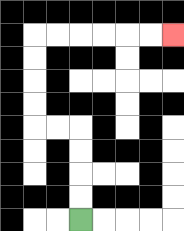{'start': '[3, 9]', 'end': '[7, 1]', 'path_directions': 'U,U,U,U,L,L,U,U,U,U,R,R,R,R,R,R', 'path_coordinates': '[[3, 9], [3, 8], [3, 7], [3, 6], [3, 5], [2, 5], [1, 5], [1, 4], [1, 3], [1, 2], [1, 1], [2, 1], [3, 1], [4, 1], [5, 1], [6, 1], [7, 1]]'}